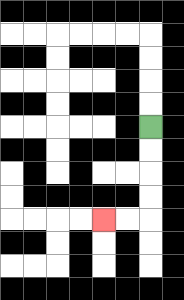{'start': '[6, 5]', 'end': '[4, 9]', 'path_directions': 'D,D,D,D,L,L', 'path_coordinates': '[[6, 5], [6, 6], [6, 7], [6, 8], [6, 9], [5, 9], [4, 9]]'}